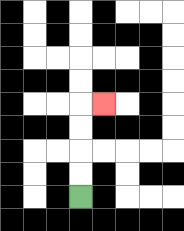{'start': '[3, 8]', 'end': '[4, 4]', 'path_directions': 'U,U,U,U,R', 'path_coordinates': '[[3, 8], [3, 7], [3, 6], [3, 5], [3, 4], [4, 4]]'}